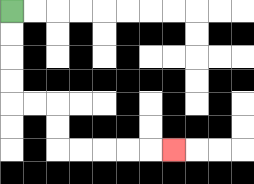{'start': '[0, 0]', 'end': '[7, 6]', 'path_directions': 'D,D,D,D,R,R,D,D,R,R,R,R,R', 'path_coordinates': '[[0, 0], [0, 1], [0, 2], [0, 3], [0, 4], [1, 4], [2, 4], [2, 5], [2, 6], [3, 6], [4, 6], [5, 6], [6, 6], [7, 6]]'}